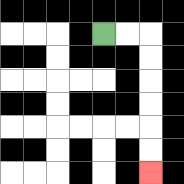{'start': '[4, 1]', 'end': '[6, 7]', 'path_directions': 'R,R,D,D,D,D,D,D', 'path_coordinates': '[[4, 1], [5, 1], [6, 1], [6, 2], [6, 3], [6, 4], [6, 5], [6, 6], [6, 7]]'}